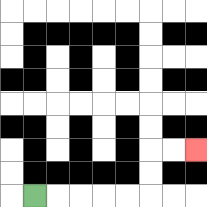{'start': '[1, 8]', 'end': '[8, 6]', 'path_directions': 'R,R,R,R,R,U,U,R,R', 'path_coordinates': '[[1, 8], [2, 8], [3, 8], [4, 8], [5, 8], [6, 8], [6, 7], [6, 6], [7, 6], [8, 6]]'}